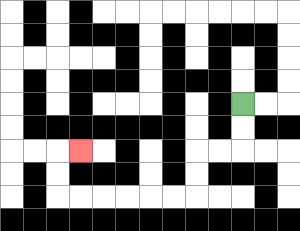{'start': '[10, 4]', 'end': '[3, 6]', 'path_directions': 'D,D,L,L,D,D,L,L,L,L,L,L,U,U,R', 'path_coordinates': '[[10, 4], [10, 5], [10, 6], [9, 6], [8, 6], [8, 7], [8, 8], [7, 8], [6, 8], [5, 8], [4, 8], [3, 8], [2, 8], [2, 7], [2, 6], [3, 6]]'}